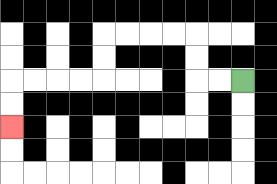{'start': '[10, 3]', 'end': '[0, 5]', 'path_directions': 'L,L,U,U,L,L,L,L,D,D,L,L,L,L,D,D', 'path_coordinates': '[[10, 3], [9, 3], [8, 3], [8, 2], [8, 1], [7, 1], [6, 1], [5, 1], [4, 1], [4, 2], [4, 3], [3, 3], [2, 3], [1, 3], [0, 3], [0, 4], [0, 5]]'}